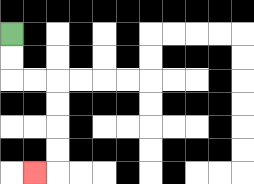{'start': '[0, 1]', 'end': '[1, 7]', 'path_directions': 'D,D,R,R,D,D,D,D,L', 'path_coordinates': '[[0, 1], [0, 2], [0, 3], [1, 3], [2, 3], [2, 4], [2, 5], [2, 6], [2, 7], [1, 7]]'}